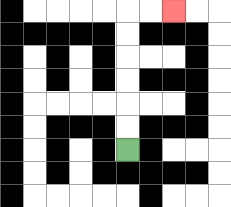{'start': '[5, 6]', 'end': '[7, 0]', 'path_directions': 'U,U,U,U,U,U,R,R', 'path_coordinates': '[[5, 6], [5, 5], [5, 4], [5, 3], [5, 2], [5, 1], [5, 0], [6, 0], [7, 0]]'}